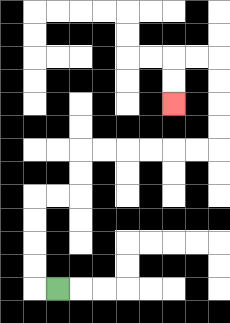{'start': '[2, 12]', 'end': '[7, 4]', 'path_directions': 'L,U,U,U,U,R,R,U,U,R,R,R,R,R,R,U,U,U,U,L,L,D,D', 'path_coordinates': '[[2, 12], [1, 12], [1, 11], [1, 10], [1, 9], [1, 8], [2, 8], [3, 8], [3, 7], [3, 6], [4, 6], [5, 6], [6, 6], [7, 6], [8, 6], [9, 6], [9, 5], [9, 4], [9, 3], [9, 2], [8, 2], [7, 2], [7, 3], [7, 4]]'}